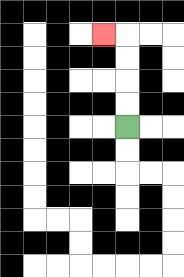{'start': '[5, 5]', 'end': '[4, 1]', 'path_directions': 'U,U,U,U,L', 'path_coordinates': '[[5, 5], [5, 4], [5, 3], [5, 2], [5, 1], [4, 1]]'}